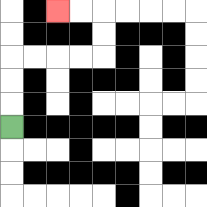{'start': '[0, 5]', 'end': '[2, 0]', 'path_directions': 'U,U,U,R,R,R,R,U,U,L,L', 'path_coordinates': '[[0, 5], [0, 4], [0, 3], [0, 2], [1, 2], [2, 2], [3, 2], [4, 2], [4, 1], [4, 0], [3, 0], [2, 0]]'}